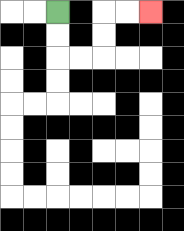{'start': '[2, 0]', 'end': '[6, 0]', 'path_directions': 'D,D,R,R,U,U,R,R', 'path_coordinates': '[[2, 0], [2, 1], [2, 2], [3, 2], [4, 2], [4, 1], [4, 0], [5, 0], [6, 0]]'}